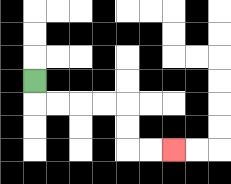{'start': '[1, 3]', 'end': '[7, 6]', 'path_directions': 'D,R,R,R,R,D,D,R,R', 'path_coordinates': '[[1, 3], [1, 4], [2, 4], [3, 4], [4, 4], [5, 4], [5, 5], [5, 6], [6, 6], [7, 6]]'}